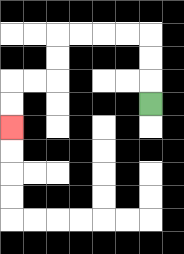{'start': '[6, 4]', 'end': '[0, 5]', 'path_directions': 'U,U,U,L,L,L,L,D,D,L,L,D,D', 'path_coordinates': '[[6, 4], [6, 3], [6, 2], [6, 1], [5, 1], [4, 1], [3, 1], [2, 1], [2, 2], [2, 3], [1, 3], [0, 3], [0, 4], [0, 5]]'}